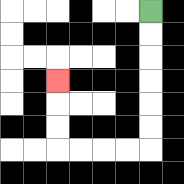{'start': '[6, 0]', 'end': '[2, 3]', 'path_directions': 'D,D,D,D,D,D,L,L,L,L,U,U,U', 'path_coordinates': '[[6, 0], [6, 1], [6, 2], [6, 3], [6, 4], [6, 5], [6, 6], [5, 6], [4, 6], [3, 6], [2, 6], [2, 5], [2, 4], [2, 3]]'}